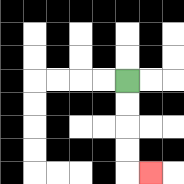{'start': '[5, 3]', 'end': '[6, 7]', 'path_directions': 'D,D,D,D,R', 'path_coordinates': '[[5, 3], [5, 4], [5, 5], [5, 6], [5, 7], [6, 7]]'}